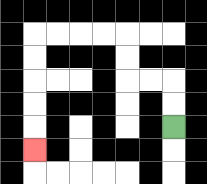{'start': '[7, 5]', 'end': '[1, 6]', 'path_directions': 'U,U,L,L,U,U,L,L,L,L,D,D,D,D,D', 'path_coordinates': '[[7, 5], [7, 4], [7, 3], [6, 3], [5, 3], [5, 2], [5, 1], [4, 1], [3, 1], [2, 1], [1, 1], [1, 2], [1, 3], [1, 4], [1, 5], [1, 6]]'}